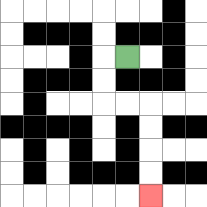{'start': '[5, 2]', 'end': '[6, 8]', 'path_directions': 'L,D,D,R,R,D,D,D,D', 'path_coordinates': '[[5, 2], [4, 2], [4, 3], [4, 4], [5, 4], [6, 4], [6, 5], [6, 6], [6, 7], [6, 8]]'}